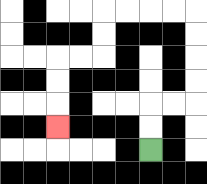{'start': '[6, 6]', 'end': '[2, 5]', 'path_directions': 'U,U,R,R,U,U,U,U,L,L,L,L,D,D,L,L,D,D,D', 'path_coordinates': '[[6, 6], [6, 5], [6, 4], [7, 4], [8, 4], [8, 3], [8, 2], [8, 1], [8, 0], [7, 0], [6, 0], [5, 0], [4, 0], [4, 1], [4, 2], [3, 2], [2, 2], [2, 3], [2, 4], [2, 5]]'}